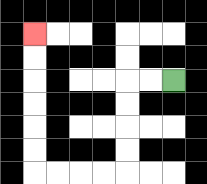{'start': '[7, 3]', 'end': '[1, 1]', 'path_directions': 'L,L,D,D,D,D,L,L,L,L,U,U,U,U,U,U', 'path_coordinates': '[[7, 3], [6, 3], [5, 3], [5, 4], [5, 5], [5, 6], [5, 7], [4, 7], [3, 7], [2, 7], [1, 7], [1, 6], [1, 5], [1, 4], [1, 3], [1, 2], [1, 1]]'}